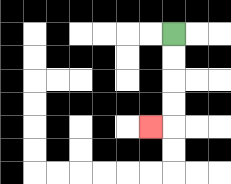{'start': '[7, 1]', 'end': '[6, 5]', 'path_directions': 'D,D,D,D,L', 'path_coordinates': '[[7, 1], [7, 2], [7, 3], [7, 4], [7, 5], [6, 5]]'}